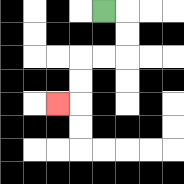{'start': '[4, 0]', 'end': '[2, 4]', 'path_directions': 'R,D,D,L,L,D,D,L', 'path_coordinates': '[[4, 0], [5, 0], [5, 1], [5, 2], [4, 2], [3, 2], [3, 3], [3, 4], [2, 4]]'}